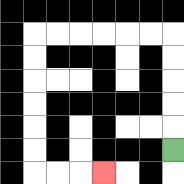{'start': '[7, 6]', 'end': '[4, 7]', 'path_directions': 'U,U,U,U,U,L,L,L,L,L,L,D,D,D,D,D,D,R,R,R', 'path_coordinates': '[[7, 6], [7, 5], [7, 4], [7, 3], [7, 2], [7, 1], [6, 1], [5, 1], [4, 1], [3, 1], [2, 1], [1, 1], [1, 2], [1, 3], [1, 4], [1, 5], [1, 6], [1, 7], [2, 7], [3, 7], [4, 7]]'}